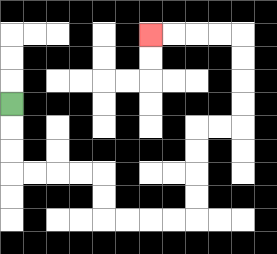{'start': '[0, 4]', 'end': '[6, 1]', 'path_directions': 'D,D,D,R,R,R,R,D,D,R,R,R,R,U,U,U,U,R,R,U,U,U,U,L,L,L,L', 'path_coordinates': '[[0, 4], [0, 5], [0, 6], [0, 7], [1, 7], [2, 7], [3, 7], [4, 7], [4, 8], [4, 9], [5, 9], [6, 9], [7, 9], [8, 9], [8, 8], [8, 7], [8, 6], [8, 5], [9, 5], [10, 5], [10, 4], [10, 3], [10, 2], [10, 1], [9, 1], [8, 1], [7, 1], [6, 1]]'}